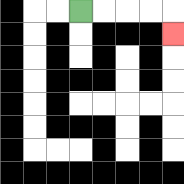{'start': '[3, 0]', 'end': '[7, 1]', 'path_directions': 'R,R,R,R,D', 'path_coordinates': '[[3, 0], [4, 0], [5, 0], [6, 0], [7, 0], [7, 1]]'}